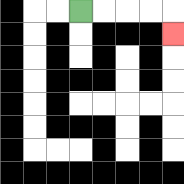{'start': '[3, 0]', 'end': '[7, 1]', 'path_directions': 'R,R,R,R,D', 'path_coordinates': '[[3, 0], [4, 0], [5, 0], [6, 0], [7, 0], [7, 1]]'}